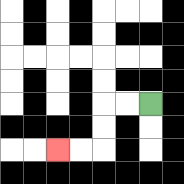{'start': '[6, 4]', 'end': '[2, 6]', 'path_directions': 'L,L,D,D,L,L', 'path_coordinates': '[[6, 4], [5, 4], [4, 4], [4, 5], [4, 6], [3, 6], [2, 6]]'}